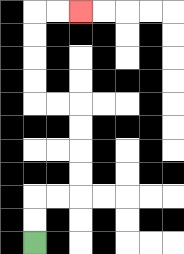{'start': '[1, 10]', 'end': '[3, 0]', 'path_directions': 'U,U,R,R,U,U,U,U,L,L,U,U,U,U,R,R', 'path_coordinates': '[[1, 10], [1, 9], [1, 8], [2, 8], [3, 8], [3, 7], [3, 6], [3, 5], [3, 4], [2, 4], [1, 4], [1, 3], [1, 2], [1, 1], [1, 0], [2, 0], [3, 0]]'}